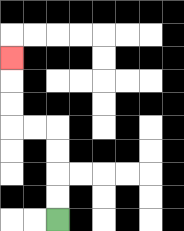{'start': '[2, 9]', 'end': '[0, 2]', 'path_directions': 'U,U,U,U,L,L,U,U,U', 'path_coordinates': '[[2, 9], [2, 8], [2, 7], [2, 6], [2, 5], [1, 5], [0, 5], [0, 4], [0, 3], [0, 2]]'}